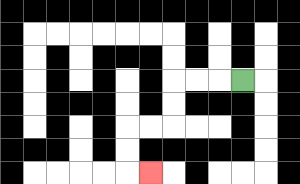{'start': '[10, 3]', 'end': '[6, 7]', 'path_directions': 'L,L,L,D,D,L,L,D,D,R', 'path_coordinates': '[[10, 3], [9, 3], [8, 3], [7, 3], [7, 4], [7, 5], [6, 5], [5, 5], [5, 6], [5, 7], [6, 7]]'}